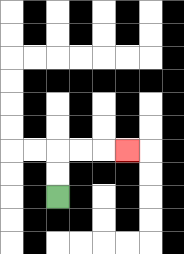{'start': '[2, 8]', 'end': '[5, 6]', 'path_directions': 'U,U,R,R,R', 'path_coordinates': '[[2, 8], [2, 7], [2, 6], [3, 6], [4, 6], [5, 6]]'}